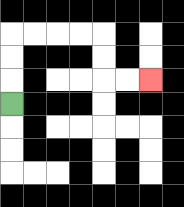{'start': '[0, 4]', 'end': '[6, 3]', 'path_directions': 'U,U,U,R,R,R,R,D,D,R,R', 'path_coordinates': '[[0, 4], [0, 3], [0, 2], [0, 1], [1, 1], [2, 1], [3, 1], [4, 1], [4, 2], [4, 3], [5, 3], [6, 3]]'}